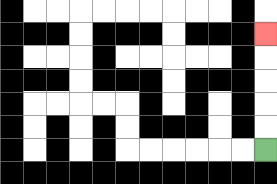{'start': '[11, 6]', 'end': '[11, 1]', 'path_directions': 'U,U,U,U,U', 'path_coordinates': '[[11, 6], [11, 5], [11, 4], [11, 3], [11, 2], [11, 1]]'}